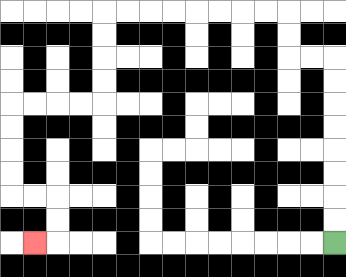{'start': '[14, 10]', 'end': '[1, 10]', 'path_directions': 'U,U,U,U,U,U,U,U,L,L,U,U,L,L,L,L,L,L,L,L,D,D,D,D,L,L,L,L,D,D,D,D,R,R,D,D,L', 'path_coordinates': '[[14, 10], [14, 9], [14, 8], [14, 7], [14, 6], [14, 5], [14, 4], [14, 3], [14, 2], [13, 2], [12, 2], [12, 1], [12, 0], [11, 0], [10, 0], [9, 0], [8, 0], [7, 0], [6, 0], [5, 0], [4, 0], [4, 1], [4, 2], [4, 3], [4, 4], [3, 4], [2, 4], [1, 4], [0, 4], [0, 5], [0, 6], [0, 7], [0, 8], [1, 8], [2, 8], [2, 9], [2, 10], [1, 10]]'}